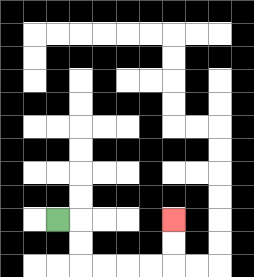{'start': '[2, 9]', 'end': '[7, 9]', 'path_directions': 'R,D,D,R,R,R,R,U,U', 'path_coordinates': '[[2, 9], [3, 9], [3, 10], [3, 11], [4, 11], [5, 11], [6, 11], [7, 11], [7, 10], [7, 9]]'}